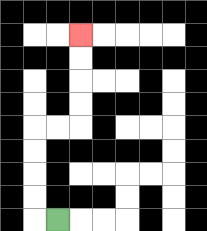{'start': '[2, 9]', 'end': '[3, 1]', 'path_directions': 'L,U,U,U,U,R,R,U,U,U,U', 'path_coordinates': '[[2, 9], [1, 9], [1, 8], [1, 7], [1, 6], [1, 5], [2, 5], [3, 5], [3, 4], [3, 3], [3, 2], [3, 1]]'}